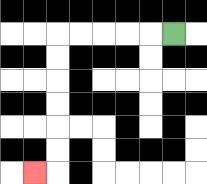{'start': '[7, 1]', 'end': '[1, 7]', 'path_directions': 'L,L,L,L,L,D,D,D,D,D,D,L', 'path_coordinates': '[[7, 1], [6, 1], [5, 1], [4, 1], [3, 1], [2, 1], [2, 2], [2, 3], [2, 4], [2, 5], [2, 6], [2, 7], [1, 7]]'}